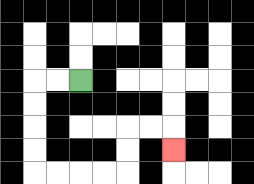{'start': '[3, 3]', 'end': '[7, 6]', 'path_directions': 'L,L,D,D,D,D,R,R,R,R,U,U,R,R,D', 'path_coordinates': '[[3, 3], [2, 3], [1, 3], [1, 4], [1, 5], [1, 6], [1, 7], [2, 7], [3, 7], [4, 7], [5, 7], [5, 6], [5, 5], [6, 5], [7, 5], [7, 6]]'}